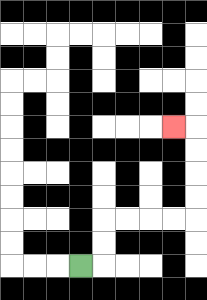{'start': '[3, 11]', 'end': '[7, 5]', 'path_directions': 'R,U,U,R,R,R,R,U,U,U,U,L', 'path_coordinates': '[[3, 11], [4, 11], [4, 10], [4, 9], [5, 9], [6, 9], [7, 9], [8, 9], [8, 8], [8, 7], [8, 6], [8, 5], [7, 5]]'}